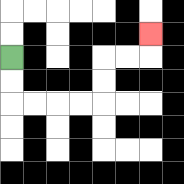{'start': '[0, 2]', 'end': '[6, 1]', 'path_directions': 'D,D,R,R,R,R,U,U,R,R,U', 'path_coordinates': '[[0, 2], [0, 3], [0, 4], [1, 4], [2, 4], [3, 4], [4, 4], [4, 3], [4, 2], [5, 2], [6, 2], [6, 1]]'}